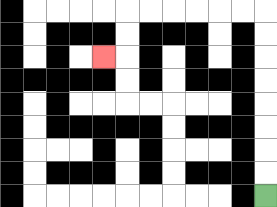{'start': '[11, 8]', 'end': '[4, 2]', 'path_directions': 'U,U,U,U,U,U,U,U,L,L,L,L,L,L,D,D,L', 'path_coordinates': '[[11, 8], [11, 7], [11, 6], [11, 5], [11, 4], [11, 3], [11, 2], [11, 1], [11, 0], [10, 0], [9, 0], [8, 0], [7, 0], [6, 0], [5, 0], [5, 1], [5, 2], [4, 2]]'}